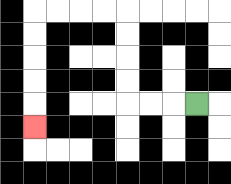{'start': '[8, 4]', 'end': '[1, 5]', 'path_directions': 'L,L,L,U,U,U,U,L,L,L,L,D,D,D,D,D', 'path_coordinates': '[[8, 4], [7, 4], [6, 4], [5, 4], [5, 3], [5, 2], [5, 1], [5, 0], [4, 0], [3, 0], [2, 0], [1, 0], [1, 1], [1, 2], [1, 3], [1, 4], [1, 5]]'}